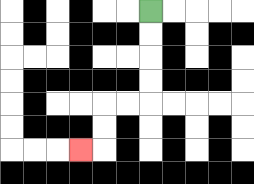{'start': '[6, 0]', 'end': '[3, 6]', 'path_directions': 'D,D,D,D,L,L,D,D,L', 'path_coordinates': '[[6, 0], [6, 1], [6, 2], [6, 3], [6, 4], [5, 4], [4, 4], [4, 5], [4, 6], [3, 6]]'}